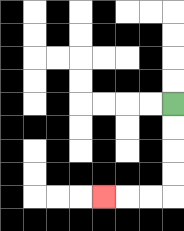{'start': '[7, 4]', 'end': '[4, 8]', 'path_directions': 'D,D,D,D,L,L,L', 'path_coordinates': '[[7, 4], [7, 5], [7, 6], [7, 7], [7, 8], [6, 8], [5, 8], [4, 8]]'}